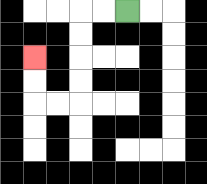{'start': '[5, 0]', 'end': '[1, 2]', 'path_directions': 'L,L,D,D,D,D,L,L,U,U', 'path_coordinates': '[[5, 0], [4, 0], [3, 0], [3, 1], [3, 2], [3, 3], [3, 4], [2, 4], [1, 4], [1, 3], [1, 2]]'}